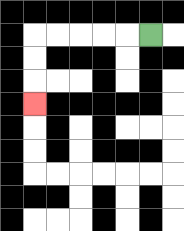{'start': '[6, 1]', 'end': '[1, 4]', 'path_directions': 'L,L,L,L,L,D,D,D', 'path_coordinates': '[[6, 1], [5, 1], [4, 1], [3, 1], [2, 1], [1, 1], [1, 2], [1, 3], [1, 4]]'}